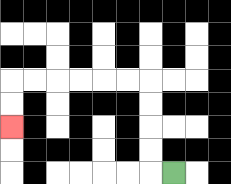{'start': '[7, 7]', 'end': '[0, 5]', 'path_directions': 'L,U,U,U,U,L,L,L,L,L,L,D,D', 'path_coordinates': '[[7, 7], [6, 7], [6, 6], [6, 5], [6, 4], [6, 3], [5, 3], [4, 3], [3, 3], [2, 3], [1, 3], [0, 3], [0, 4], [0, 5]]'}